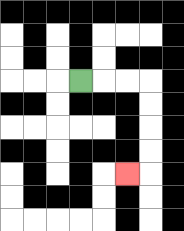{'start': '[3, 3]', 'end': '[5, 7]', 'path_directions': 'R,R,R,D,D,D,D,L', 'path_coordinates': '[[3, 3], [4, 3], [5, 3], [6, 3], [6, 4], [6, 5], [6, 6], [6, 7], [5, 7]]'}